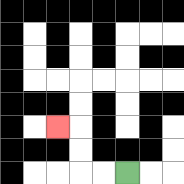{'start': '[5, 7]', 'end': '[2, 5]', 'path_directions': 'L,L,U,U,L', 'path_coordinates': '[[5, 7], [4, 7], [3, 7], [3, 6], [3, 5], [2, 5]]'}